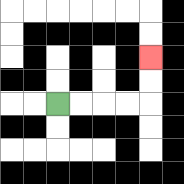{'start': '[2, 4]', 'end': '[6, 2]', 'path_directions': 'R,R,R,R,U,U', 'path_coordinates': '[[2, 4], [3, 4], [4, 4], [5, 4], [6, 4], [6, 3], [6, 2]]'}